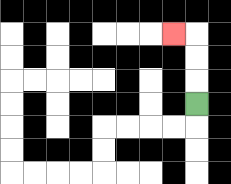{'start': '[8, 4]', 'end': '[7, 1]', 'path_directions': 'U,U,U,L', 'path_coordinates': '[[8, 4], [8, 3], [8, 2], [8, 1], [7, 1]]'}